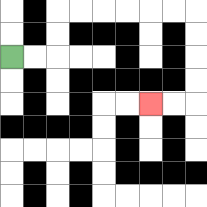{'start': '[0, 2]', 'end': '[6, 4]', 'path_directions': 'R,R,U,U,R,R,R,R,R,R,D,D,D,D,L,L', 'path_coordinates': '[[0, 2], [1, 2], [2, 2], [2, 1], [2, 0], [3, 0], [4, 0], [5, 0], [6, 0], [7, 0], [8, 0], [8, 1], [8, 2], [8, 3], [8, 4], [7, 4], [6, 4]]'}